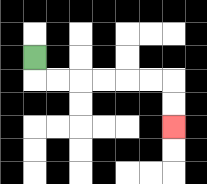{'start': '[1, 2]', 'end': '[7, 5]', 'path_directions': 'D,R,R,R,R,R,R,D,D', 'path_coordinates': '[[1, 2], [1, 3], [2, 3], [3, 3], [4, 3], [5, 3], [6, 3], [7, 3], [7, 4], [7, 5]]'}